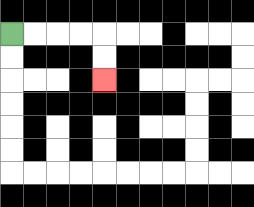{'start': '[0, 1]', 'end': '[4, 3]', 'path_directions': 'R,R,R,R,D,D', 'path_coordinates': '[[0, 1], [1, 1], [2, 1], [3, 1], [4, 1], [4, 2], [4, 3]]'}